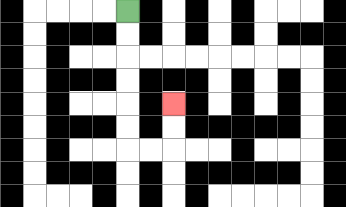{'start': '[5, 0]', 'end': '[7, 4]', 'path_directions': 'D,D,D,D,D,D,R,R,U,U', 'path_coordinates': '[[5, 0], [5, 1], [5, 2], [5, 3], [5, 4], [5, 5], [5, 6], [6, 6], [7, 6], [7, 5], [7, 4]]'}